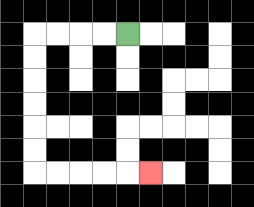{'start': '[5, 1]', 'end': '[6, 7]', 'path_directions': 'L,L,L,L,D,D,D,D,D,D,R,R,R,R,R', 'path_coordinates': '[[5, 1], [4, 1], [3, 1], [2, 1], [1, 1], [1, 2], [1, 3], [1, 4], [1, 5], [1, 6], [1, 7], [2, 7], [3, 7], [4, 7], [5, 7], [6, 7]]'}